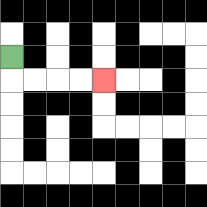{'start': '[0, 2]', 'end': '[4, 3]', 'path_directions': 'D,R,R,R,R', 'path_coordinates': '[[0, 2], [0, 3], [1, 3], [2, 3], [3, 3], [4, 3]]'}